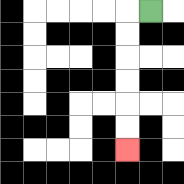{'start': '[6, 0]', 'end': '[5, 6]', 'path_directions': 'L,D,D,D,D,D,D', 'path_coordinates': '[[6, 0], [5, 0], [5, 1], [5, 2], [5, 3], [5, 4], [5, 5], [5, 6]]'}